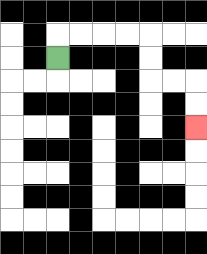{'start': '[2, 2]', 'end': '[8, 5]', 'path_directions': 'U,R,R,R,R,D,D,R,R,D,D', 'path_coordinates': '[[2, 2], [2, 1], [3, 1], [4, 1], [5, 1], [6, 1], [6, 2], [6, 3], [7, 3], [8, 3], [8, 4], [8, 5]]'}